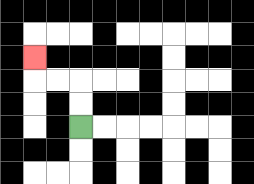{'start': '[3, 5]', 'end': '[1, 2]', 'path_directions': 'U,U,L,L,U', 'path_coordinates': '[[3, 5], [3, 4], [3, 3], [2, 3], [1, 3], [1, 2]]'}